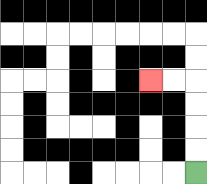{'start': '[8, 7]', 'end': '[6, 3]', 'path_directions': 'U,U,U,U,L,L', 'path_coordinates': '[[8, 7], [8, 6], [8, 5], [8, 4], [8, 3], [7, 3], [6, 3]]'}